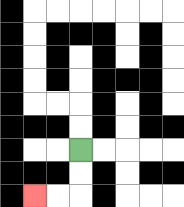{'start': '[3, 6]', 'end': '[1, 8]', 'path_directions': 'D,D,L,L', 'path_coordinates': '[[3, 6], [3, 7], [3, 8], [2, 8], [1, 8]]'}